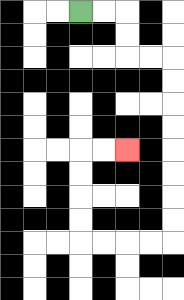{'start': '[3, 0]', 'end': '[5, 6]', 'path_directions': 'R,R,D,D,R,R,D,D,D,D,D,D,D,D,L,L,L,L,U,U,U,U,R,R', 'path_coordinates': '[[3, 0], [4, 0], [5, 0], [5, 1], [5, 2], [6, 2], [7, 2], [7, 3], [7, 4], [7, 5], [7, 6], [7, 7], [7, 8], [7, 9], [7, 10], [6, 10], [5, 10], [4, 10], [3, 10], [3, 9], [3, 8], [3, 7], [3, 6], [4, 6], [5, 6]]'}